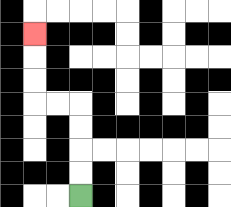{'start': '[3, 8]', 'end': '[1, 1]', 'path_directions': 'U,U,U,U,L,L,U,U,U', 'path_coordinates': '[[3, 8], [3, 7], [3, 6], [3, 5], [3, 4], [2, 4], [1, 4], [1, 3], [1, 2], [1, 1]]'}